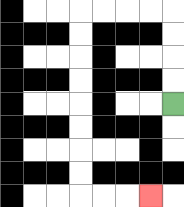{'start': '[7, 4]', 'end': '[6, 8]', 'path_directions': 'U,U,U,U,L,L,L,L,D,D,D,D,D,D,D,D,R,R,R', 'path_coordinates': '[[7, 4], [7, 3], [7, 2], [7, 1], [7, 0], [6, 0], [5, 0], [4, 0], [3, 0], [3, 1], [3, 2], [3, 3], [3, 4], [3, 5], [3, 6], [3, 7], [3, 8], [4, 8], [5, 8], [6, 8]]'}